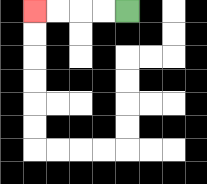{'start': '[5, 0]', 'end': '[1, 0]', 'path_directions': 'L,L,L,L', 'path_coordinates': '[[5, 0], [4, 0], [3, 0], [2, 0], [1, 0]]'}